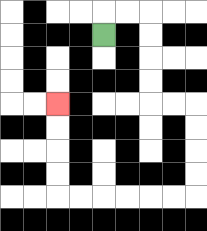{'start': '[4, 1]', 'end': '[2, 4]', 'path_directions': 'U,R,R,D,D,D,D,R,R,D,D,D,D,L,L,L,L,L,L,U,U,U,U', 'path_coordinates': '[[4, 1], [4, 0], [5, 0], [6, 0], [6, 1], [6, 2], [6, 3], [6, 4], [7, 4], [8, 4], [8, 5], [8, 6], [8, 7], [8, 8], [7, 8], [6, 8], [5, 8], [4, 8], [3, 8], [2, 8], [2, 7], [2, 6], [2, 5], [2, 4]]'}